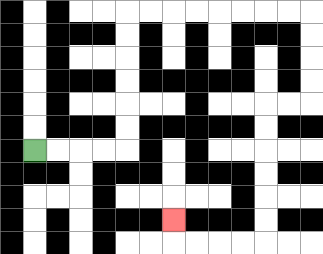{'start': '[1, 6]', 'end': '[7, 9]', 'path_directions': 'R,R,R,R,U,U,U,U,U,U,R,R,R,R,R,R,R,R,D,D,D,D,L,L,D,D,D,D,D,D,L,L,L,L,U', 'path_coordinates': '[[1, 6], [2, 6], [3, 6], [4, 6], [5, 6], [5, 5], [5, 4], [5, 3], [5, 2], [5, 1], [5, 0], [6, 0], [7, 0], [8, 0], [9, 0], [10, 0], [11, 0], [12, 0], [13, 0], [13, 1], [13, 2], [13, 3], [13, 4], [12, 4], [11, 4], [11, 5], [11, 6], [11, 7], [11, 8], [11, 9], [11, 10], [10, 10], [9, 10], [8, 10], [7, 10], [7, 9]]'}